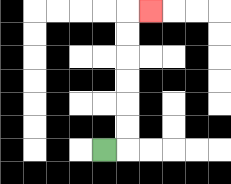{'start': '[4, 6]', 'end': '[6, 0]', 'path_directions': 'R,U,U,U,U,U,U,R', 'path_coordinates': '[[4, 6], [5, 6], [5, 5], [5, 4], [5, 3], [5, 2], [5, 1], [5, 0], [6, 0]]'}